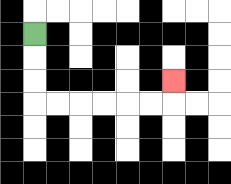{'start': '[1, 1]', 'end': '[7, 3]', 'path_directions': 'D,D,D,R,R,R,R,R,R,U', 'path_coordinates': '[[1, 1], [1, 2], [1, 3], [1, 4], [2, 4], [3, 4], [4, 4], [5, 4], [6, 4], [7, 4], [7, 3]]'}